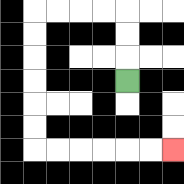{'start': '[5, 3]', 'end': '[7, 6]', 'path_directions': 'U,U,U,L,L,L,L,D,D,D,D,D,D,R,R,R,R,R,R', 'path_coordinates': '[[5, 3], [5, 2], [5, 1], [5, 0], [4, 0], [3, 0], [2, 0], [1, 0], [1, 1], [1, 2], [1, 3], [1, 4], [1, 5], [1, 6], [2, 6], [3, 6], [4, 6], [5, 6], [6, 6], [7, 6]]'}